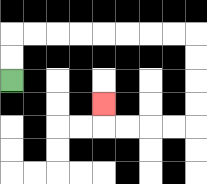{'start': '[0, 3]', 'end': '[4, 4]', 'path_directions': 'U,U,R,R,R,R,R,R,R,R,D,D,D,D,L,L,L,L,U', 'path_coordinates': '[[0, 3], [0, 2], [0, 1], [1, 1], [2, 1], [3, 1], [4, 1], [5, 1], [6, 1], [7, 1], [8, 1], [8, 2], [8, 3], [8, 4], [8, 5], [7, 5], [6, 5], [5, 5], [4, 5], [4, 4]]'}